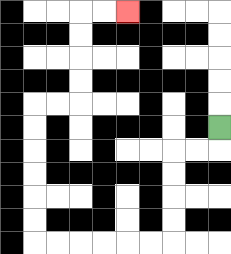{'start': '[9, 5]', 'end': '[5, 0]', 'path_directions': 'D,L,L,D,D,D,D,L,L,L,L,L,L,U,U,U,U,U,U,R,R,U,U,U,U,R,R', 'path_coordinates': '[[9, 5], [9, 6], [8, 6], [7, 6], [7, 7], [7, 8], [7, 9], [7, 10], [6, 10], [5, 10], [4, 10], [3, 10], [2, 10], [1, 10], [1, 9], [1, 8], [1, 7], [1, 6], [1, 5], [1, 4], [2, 4], [3, 4], [3, 3], [3, 2], [3, 1], [3, 0], [4, 0], [5, 0]]'}